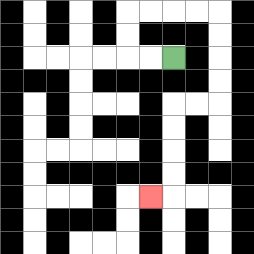{'start': '[7, 2]', 'end': '[6, 8]', 'path_directions': 'L,L,U,U,R,R,R,R,D,D,D,D,L,L,D,D,D,D,L', 'path_coordinates': '[[7, 2], [6, 2], [5, 2], [5, 1], [5, 0], [6, 0], [7, 0], [8, 0], [9, 0], [9, 1], [9, 2], [9, 3], [9, 4], [8, 4], [7, 4], [7, 5], [7, 6], [7, 7], [7, 8], [6, 8]]'}